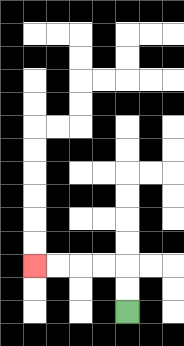{'start': '[5, 13]', 'end': '[1, 11]', 'path_directions': 'U,U,L,L,L,L', 'path_coordinates': '[[5, 13], [5, 12], [5, 11], [4, 11], [3, 11], [2, 11], [1, 11]]'}